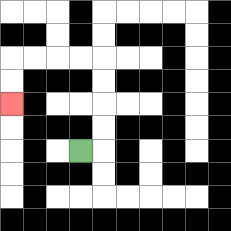{'start': '[3, 6]', 'end': '[0, 4]', 'path_directions': 'R,U,U,U,U,L,L,L,L,D,D', 'path_coordinates': '[[3, 6], [4, 6], [4, 5], [4, 4], [4, 3], [4, 2], [3, 2], [2, 2], [1, 2], [0, 2], [0, 3], [0, 4]]'}